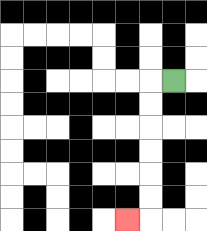{'start': '[7, 3]', 'end': '[5, 9]', 'path_directions': 'L,D,D,D,D,D,D,L', 'path_coordinates': '[[7, 3], [6, 3], [6, 4], [6, 5], [6, 6], [6, 7], [6, 8], [6, 9], [5, 9]]'}